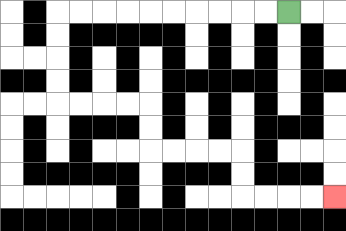{'start': '[12, 0]', 'end': '[14, 8]', 'path_directions': 'L,L,L,L,L,L,L,L,L,L,D,D,D,D,R,R,R,R,D,D,R,R,R,R,D,D,R,R,R,R', 'path_coordinates': '[[12, 0], [11, 0], [10, 0], [9, 0], [8, 0], [7, 0], [6, 0], [5, 0], [4, 0], [3, 0], [2, 0], [2, 1], [2, 2], [2, 3], [2, 4], [3, 4], [4, 4], [5, 4], [6, 4], [6, 5], [6, 6], [7, 6], [8, 6], [9, 6], [10, 6], [10, 7], [10, 8], [11, 8], [12, 8], [13, 8], [14, 8]]'}